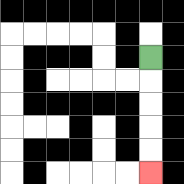{'start': '[6, 2]', 'end': '[6, 7]', 'path_directions': 'D,D,D,D,D', 'path_coordinates': '[[6, 2], [6, 3], [6, 4], [6, 5], [6, 6], [6, 7]]'}